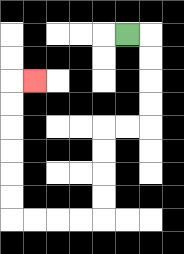{'start': '[5, 1]', 'end': '[1, 3]', 'path_directions': 'R,D,D,D,D,L,L,D,D,D,D,L,L,L,L,U,U,U,U,U,U,R', 'path_coordinates': '[[5, 1], [6, 1], [6, 2], [6, 3], [6, 4], [6, 5], [5, 5], [4, 5], [4, 6], [4, 7], [4, 8], [4, 9], [3, 9], [2, 9], [1, 9], [0, 9], [0, 8], [0, 7], [0, 6], [0, 5], [0, 4], [0, 3], [1, 3]]'}